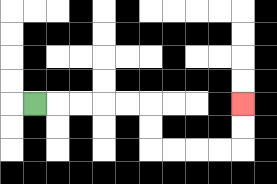{'start': '[1, 4]', 'end': '[10, 4]', 'path_directions': 'R,R,R,R,R,D,D,R,R,R,R,U,U', 'path_coordinates': '[[1, 4], [2, 4], [3, 4], [4, 4], [5, 4], [6, 4], [6, 5], [6, 6], [7, 6], [8, 6], [9, 6], [10, 6], [10, 5], [10, 4]]'}